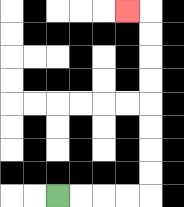{'start': '[2, 8]', 'end': '[5, 0]', 'path_directions': 'R,R,R,R,U,U,U,U,U,U,U,U,L', 'path_coordinates': '[[2, 8], [3, 8], [4, 8], [5, 8], [6, 8], [6, 7], [6, 6], [6, 5], [6, 4], [6, 3], [6, 2], [6, 1], [6, 0], [5, 0]]'}